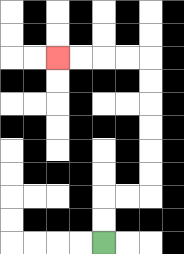{'start': '[4, 10]', 'end': '[2, 2]', 'path_directions': 'U,U,R,R,U,U,U,U,U,U,L,L,L,L', 'path_coordinates': '[[4, 10], [4, 9], [4, 8], [5, 8], [6, 8], [6, 7], [6, 6], [6, 5], [6, 4], [6, 3], [6, 2], [5, 2], [4, 2], [3, 2], [2, 2]]'}